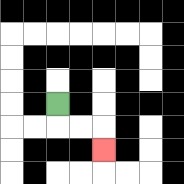{'start': '[2, 4]', 'end': '[4, 6]', 'path_directions': 'D,R,R,D', 'path_coordinates': '[[2, 4], [2, 5], [3, 5], [4, 5], [4, 6]]'}